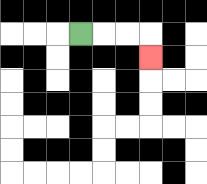{'start': '[3, 1]', 'end': '[6, 2]', 'path_directions': 'R,R,R,D', 'path_coordinates': '[[3, 1], [4, 1], [5, 1], [6, 1], [6, 2]]'}